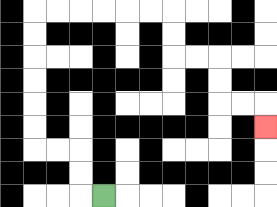{'start': '[4, 8]', 'end': '[11, 5]', 'path_directions': 'L,U,U,L,L,U,U,U,U,U,U,R,R,R,R,R,R,D,D,R,R,D,D,R,R,D', 'path_coordinates': '[[4, 8], [3, 8], [3, 7], [3, 6], [2, 6], [1, 6], [1, 5], [1, 4], [1, 3], [1, 2], [1, 1], [1, 0], [2, 0], [3, 0], [4, 0], [5, 0], [6, 0], [7, 0], [7, 1], [7, 2], [8, 2], [9, 2], [9, 3], [9, 4], [10, 4], [11, 4], [11, 5]]'}